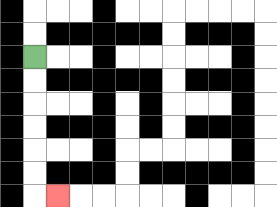{'start': '[1, 2]', 'end': '[2, 8]', 'path_directions': 'D,D,D,D,D,D,R', 'path_coordinates': '[[1, 2], [1, 3], [1, 4], [1, 5], [1, 6], [1, 7], [1, 8], [2, 8]]'}